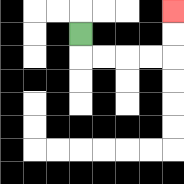{'start': '[3, 1]', 'end': '[7, 0]', 'path_directions': 'D,R,R,R,R,U,U', 'path_coordinates': '[[3, 1], [3, 2], [4, 2], [5, 2], [6, 2], [7, 2], [7, 1], [7, 0]]'}